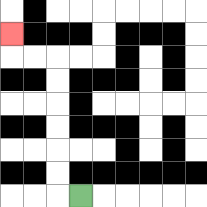{'start': '[3, 8]', 'end': '[0, 1]', 'path_directions': 'L,U,U,U,U,U,U,L,L,U', 'path_coordinates': '[[3, 8], [2, 8], [2, 7], [2, 6], [2, 5], [2, 4], [2, 3], [2, 2], [1, 2], [0, 2], [0, 1]]'}